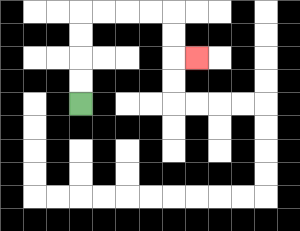{'start': '[3, 4]', 'end': '[8, 2]', 'path_directions': 'U,U,U,U,R,R,R,R,D,D,R', 'path_coordinates': '[[3, 4], [3, 3], [3, 2], [3, 1], [3, 0], [4, 0], [5, 0], [6, 0], [7, 0], [7, 1], [7, 2], [8, 2]]'}